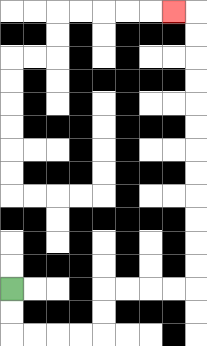{'start': '[0, 12]', 'end': '[7, 0]', 'path_directions': 'D,D,R,R,R,R,U,U,R,R,R,R,U,U,U,U,U,U,U,U,U,U,U,U,L', 'path_coordinates': '[[0, 12], [0, 13], [0, 14], [1, 14], [2, 14], [3, 14], [4, 14], [4, 13], [4, 12], [5, 12], [6, 12], [7, 12], [8, 12], [8, 11], [8, 10], [8, 9], [8, 8], [8, 7], [8, 6], [8, 5], [8, 4], [8, 3], [8, 2], [8, 1], [8, 0], [7, 0]]'}